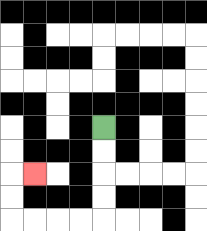{'start': '[4, 5]', 'end': '[1, 7]', 'path_directions': 'D,D,D,D,L,L,L,L,U,U,R', 'path_coordinates': '[[4, 5], [4, 6], [4, 7], [4, 8], [4, 9], [3, 9], [2, 9], [1, 9], [0, 9], [0, 8], [0, 7], [1, 7]]'}